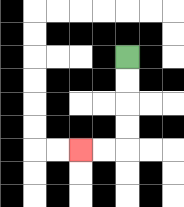{'start': '[5, 2]', 'end': '[3, 6]', 'path_directions': 'D,D,D,D,L,L', 'path_coordinates': '[[5, 2], [5, 3], [5, 4], [5, 5], [5, 6], [4, 6], [3, 6]]'}